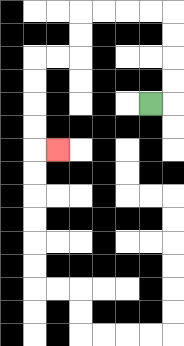{'start': '[6, 4]', 'end': '[2, 6]', 'path_directions': 'R,U,U,U,U,L,L,L,L,D,D,L,L,D,D,D,D,R', 'path_coordinates': '[[6, 4], [7, 4], [7, 3], [7, 2], [7, 1], [7, 0], [6, 0], [5, 0], [4, 0], [3, 0], [3, 1], [3, 2], [2, 2], [1, 2], [1, 3], [1, 4], [1, 5], [1, 6], [2, 6]]'}